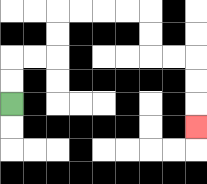{'start': '[0, 4]', 'end': '[8, 5]', 'path_directions': 'U,U,R,R,U,U,R,R,R,R,D,D,R,R,D,D,D', 'path_coordinates': '[[0, 4], [0, 3], [0, 2], [1, 2], [2, 2], [2, 1], [2, 0], [3, 0], [4, 0], [5, 0], [6, 0], [6, 1], [6, 2], [7, 2], [8, 2], [8, 3], [8, 4], [8, 5]]'}